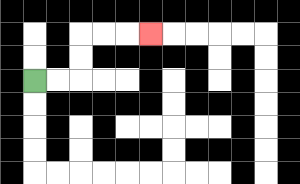{'start': '[1, 3]', 'end': '[6, 1]', 'path_directions': 'R,R,U,U,R,R,R', 'path_coordinates': '[[1, 3], [2, 3], [3, 3], [3, 2], [3, 1], [4, 1], [5, 1], [6, 1]]'}